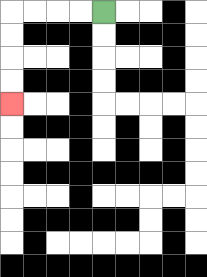{'start': '[4, 0]', 'end': '[0, 4]', 'path_directions': 'L,L,L,L,D,D,D,D', 'path_coordinates': '[[4, 0], [3, 0], [2, 0], [1, 0], [0, 0], [0, 1], [0, 2], [0, 3], [0, 4]]'}